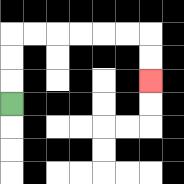{'start': '[0, 4]', 'end': '[6, 3]', 'path_directions': 'U,U,U,R,R,R,R,R,R,D,D', 'path_coordinates': '[[0, 4], [0, 3], [0, 2], [0, 1], [1, 1], [2, 1], [3, 1], [4, 1], [5, 1], [6, 1], [6, 2], [6, 3]]'}